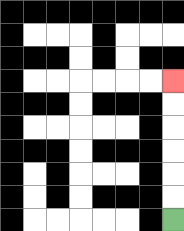{'start': '[7, 9]', 'end': '[7, 3]', 'path_directions': 'U,U,U,U,U,U', 'path_coordinates': '[[7, 9], [7, 8], [7, 7], [7, 6], [7, 5], [7, 4], [7, 3]]'}